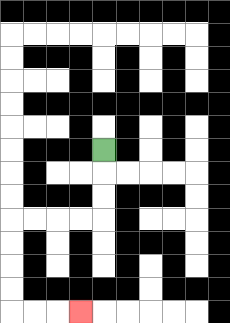{'start': '[4, 6]', 'end': '[3, 13]', 'path_directions': 'D,D,D,L,L,L,L,D,D,D,D,R,R,R', 'path_coordinates': '[[4, 6], [4, 7], [4, 8], [4, 9], [3, 9], [2, 9], [1, 9], [0, 9], [0, 10], [0, 11], [0, 12], [0, 13], [1, 13], [2, 13], [3, 13]]'}